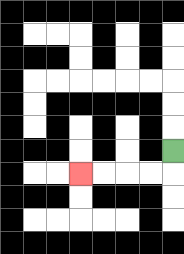{'start': '[7, 6]', 'end': '[3, 7]', 'path_directions': 'D,L,L,L,L', 'path_coordinates': '[[7, 6], [7, 7], [6, 7], [5, 7], [4, 7], [3, 7]]'}